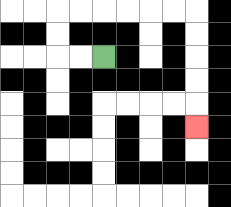{'start': '[4, 2]', 'end': '[8, 5]', 'path_directions': 'L,L,U,U,R,R,R,R,R,R,D,D,D,D,D', 'path_coordinates': '[[4, 2], [3, 2], [2, 2], [2, 1], [2, 0], [3, 0], [4, 0], [5, 0], [6, 0], [7, 0], [8, 0], [8, 1], [8, 2], [8, 3], [8, 4], [8, 5]]'}